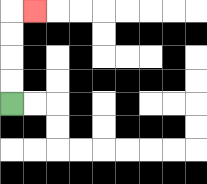{'start': '[0, 4]', 'end': '[1, 0]', 'path_directions': 'U,U,U,U,R', 'path_coordinates': '[[0, 4], [0, 3], [0, 2], [0, 1], [0, 0], [1, 0]]'}